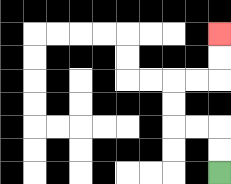{'start': '[9, 7]', 'end': '[9, 1]', 'path_directions': 'U,U,L,L,U,U,R,R,U,U', 'path_coordinates': '[[9, 7], [9, 6], [9, 5], [8, 5], [7, 5], [7, 4], [7, 3], [8, 3], [9, 3], [9, 2], [9, 1]]'}